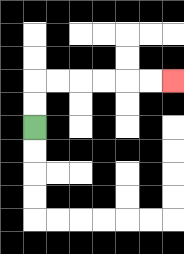{'start': '[1, 5]', 'end': '[7, 3]', 'path_directions': 'U,U,R,R,R,R,R,R', 'path_coordinates': '[[1, 5], [1, 4], [1, 3], [2, 3], [3, 3], [4, 3], [5, 3], [6, 3], [7, 3]]'}